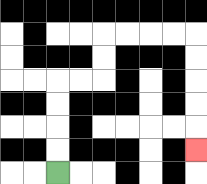{'start': '[2, 7]', 'end': '[8, 6]', 'path_directions': 'U,U,U,U,R,R,U,U,R,R,R,R,D,D,D,D,D', 'path_coordinates': '[[2, 7], [2, 6], [2, 5], [2, 4], [2, 3], [3, 3], [4, 3], [4, 2], [4, 1], [5, 1], [6, 1], [7, 1], [8, 1], [8, 2], [8, 3], [8, 4], [8, 5], [8, 6]]'}